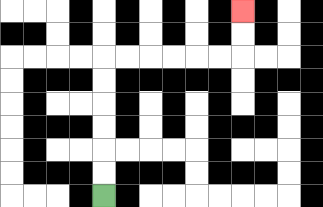{'start': '[4, 8]', 'end': '[10, 0]', 'path_directions': 'U,U,U,U,U,U,R,R,R,R,R,R,U,U', 'path_coordinates': '[[4, 8], [4, 7], [4, 6], [4, 5], [4, 4], [4, 3], [4, 2], [5, 2], [6, 2], [7, 2], [8, 2], [9, 2], [10, 2], [10, 1], [10, 0]]'}